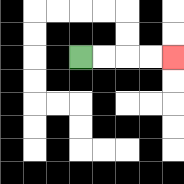{'start': '[3, 2]', 'end': '[7, 2]', 'path_directions': 'R,R,R,R', 'path_coordinates': '[[3, 2], [4, 2], [5, 2], [6, 2], [7, 2]]'}